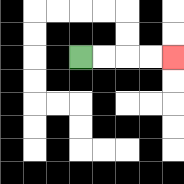{'start': '[3, 2]', 'end': '[7, 2]', 'path_directions': 'R,R,R,R', 'path_coordinates': '[[3, 2], [4, 2], [5, 2], [6, 2], [7, 2]]'}